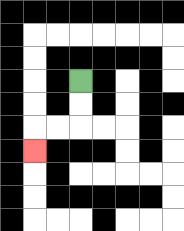{'start': '[3, 3]', 'end': '[1, 6]', 'path_directions': 'D,D,L,L,D', 'path_coordinates': '[[3, 3], [3, 4], [3, 5], [2, 5], [1, 5], [1, 6]]'}